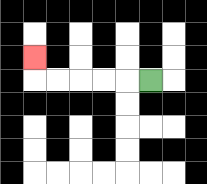{'start': '[6, 3]', 'end': '[1, 2]', 'path_directions': 'L,L,L,L,L,U', 'path_coordinates': '[[6, 3], [5, 3], [4, 3], [3, 3], [2, 3], [1, 3], [1, 2]]'}